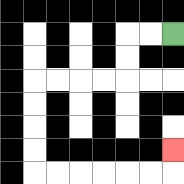{'start': '[7, 1]', 'end': '[7, 6]', 'path_directions': 'L,L,D,D,L,L,L,L,D,D,D,D,R,R,R,R,R,R,U', 'path_coordinates': '[[7, 1], [6, 1], [5, 1], [5, 2], [5, 3], [4, 3], [3, 3], [2, 3], [1, 3], [1, 4], [1, 5], [1, 6], [1, 7], [2, 7], [3, 7], [4, 7], [5, 7], [6, 7], [7, 7], [7, 6]]'}